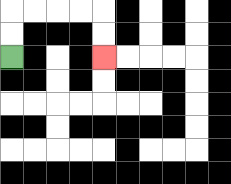{'start': '[0, 2]', 'end': '[4, 2]', 'path_directions': 'U,U,R,R,R,R,D,D', 'path_coordinates': '[[0, 2], [0, 1], [0, 0], [1, 0], [2, 0], [3, 0], [4, 0], [4, 1], [4, 2]]'}